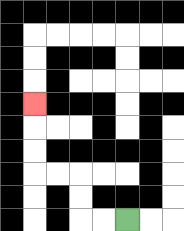{'start': '[5, 9]', 'end': '[1, 4]', 'path_directions': 'L,L,U,U,L,L,U,U,U', 'path_coordinates': '[[5, 9], [4, 9], [3, 9], [3, 8], [3, 7], [2, 7], [1, 7], [1, 6], [1, 5], [1, 4]]'}